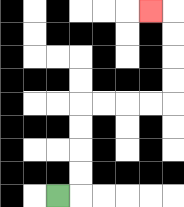{'start': '[2, 8]', 'end': '[6, 0]', 'path_directions': 'R,U,U,U,U,R,R,R,R,U,U,U,U,L', 'path_coordinates': '[[2, 8], [3, 8], [3, 7], [3, 6], [3, 5], [3, 4], [4, 4], [5, 4], [6, 4], [7, 4], [7, 3], [7, 2], [7, 1], [7, 0], [6, 0]]'}